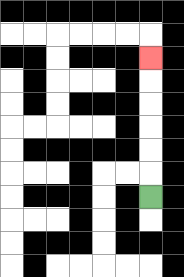{'start': '[6, 8]', 'end': '[6, 2]', 'path_directions': 'U,U,U,U,U,U', 'path_coordinates': '[[6, 8], [6, 7], [6, 6], [6, 5], [6, 4], [6, 3], [6, 2]]'}